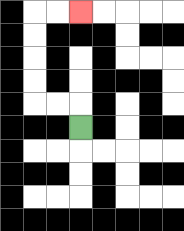{'start': '[3, 5]', 'end': '[3, 0]', 'path_directions': 'U,L,L,U,U,U,U,R,R', 'path_coordinates': '[[3, 5], [3, 4], [2, 4], [1, 4], [1, 3], [1, 2], [1, 1], [1, 0], [2, 0], [3, 0]]'}